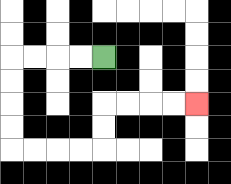{'start': '[4, 2]', 'end': '[8, 4]', 'path_directions': 'L,L,L,L,D,D,D,D,R,R,R,R,U,U,R,R,R,R', 'path_coordinates': '[[4, 2], [3, 2], [2, 2], [1, 2], [0, 2], [0, 3], [0, 4], [0, 5], [0, 6], [1, 6], [2, 6], [3, 6], [4, 6], [4, 5], [4, 4], [5, 4], [6, 4], [7, 4], [8, 4]]'}